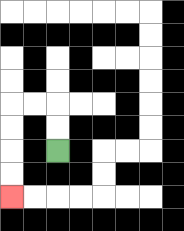{'start': '[2, 6]', 'end': '[0, 8]', 'path_directions': 'U,U,L,L,D,D,D,D', 'path_coordinates': '[[2, 6], [2, 5], [2, 4], [1, 4], [0, 4], [0, 5], [0, 6], [0, 7], [0, 8]]'}